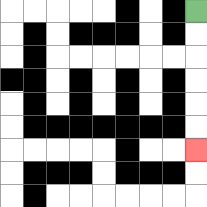{'start': '[8, 0]', 'end': '[8, 6]', 'path_directions': 'D,D,D,D,D,D', 'path_coordinates': '[[8, 0], [8, 1], [8, 2], [8, 3], [8, 4], [8, 5], [8, 6]]'}